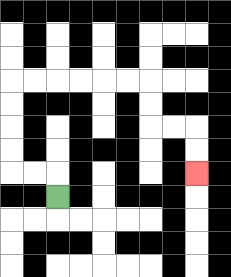{'start': '[2, 8]', 'end': '[8, 7]', 'path_directions': 'U,L,L,U,U,U,U,R,R,R,R,R,R,D,D,R,R,D,D', 'path_coordinates': '[[2, 8], [2, 7], [1, 7], [0, 7], [0, 6], [0, 5], [0, 4], [0, 3], [1, 3], [2, 3], [3, 3], [4, 3], [5, 3], [6, 3], [6, 4], [6, 5], [7, 5], [8, 5], [8, 6], [8, 7]]'}